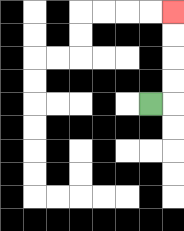{'start': '[6, 4]', 'end': '[7, 0]', 'path_directions': 'R,U,U,U,U', 'path_coordinates': '[[6, 4], [7, 4], [7, 3], [7, 2], [7, 1], [7, 0]]'}